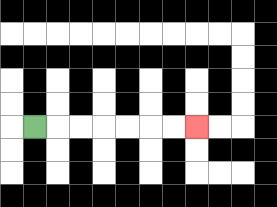{'start': '[1, 5]', 'end': '[8, 5]', 'path_directions': 'R,R,R,R,R,R,R', 'path_coordinates': '[[1, 5], [2, 5], [3, 5], [4, 5], [5, 5], [6, 5], [7, 5], [8, 5]]'}